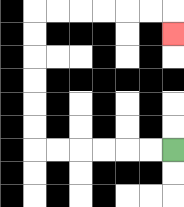{'start': '[7, 6]', 'end': '[7, 1]', 'path_directions': 'L,L,L,L,L,L,U,U,U,U,U,U,R,R,R,R,R,R,D', 'path_coordinates': '[[7, 6], [6, 6], [5, 6], [4, 6], [3, 6], [2, 6], [1, 6], [1, 5], [1, 4], [1, 3], [1, 2], [1, 1], [1, 0], [2, 0], [3, 0], [4, 0], [5, 0], [6, 0], [7, 0], [7, 1]]'}